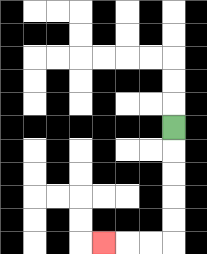{'start': '[7, 5]', 'end': '[4, 10]', 'path_directions': 'D,D,D,D,D,L,L,L', 'path_coordinates': '[[7, 5], [7, 6], [7, 7], [7, 8], [7, 9], [7, 10], [6, 10], [5, 10], [4, 10]]'}